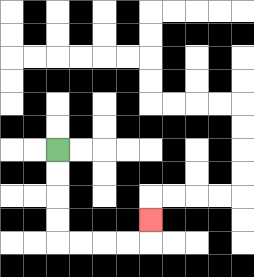{'start': '[2, 6]', 'end': '[6, 9]', 'path_directions': 'D,D,D,D,R,R,R,R,U', 'path_coordinates': '[[2, 6], [2, 7], [2, 8], [2, 9], [2, 10], [3, 10], [4, 10], [5, 10], [6, 10], [6, 9]]'}